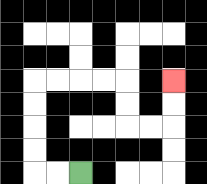{'start': '[3, 7]', 'end': '[7, 3]', 'path_directions': 'L,L,U,U,U,U,R,R,R,R,D,D,R,R,U,U', 'path_coordinates': '[[3, 7], [2, 7], [1, 7], [1, 6], [1, 5], [1, 4], [1, 3], [2, 3], [3, 3], [4, 3], [5, 3], [5, 4], [5, 5], [6, 5], [7, 5], [7, 4], [7, 3]]'}